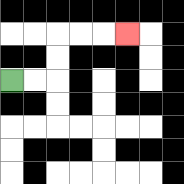{'start': '[0, 3]', 'end': '[5, 1]', 'path_directions': 'R,R,U,U,R,R,R', 'path_coordinates': '[[0, 3], [1, 3], [2, 3], [2, 2], [2, 1], [3, 1], [4, 1], [5, 1]]'}